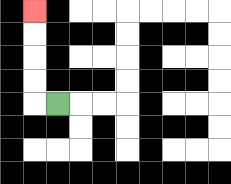{'start': '[2, 4]', 'end': '[1, 0]', 'path_directions': 'L,U,U,U,U', 'path_coordinates': '[[2, 4], [1, 4], [1, 3], [1, 2], [1, 1], [1, 0]]'}